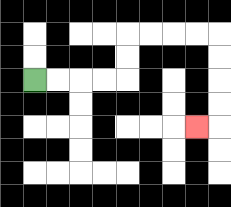{'start': '[1, 3]', 'end': '[8, 5]', 'path_directions': 'R,R,R,R,U,U,R,R,R,R,D,D,D,D,L', 'path_coordinates': '[[1, 3], [2, 3], [3, 3], [4, 3], [5, 3], [5, 2], [5, 1], [6, 1], [7, 1], [8, 1], [9, 1], [9, 2], [9, 3], [9, 4], [9, 5], [8, 5]]'}